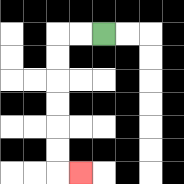{'start': '[4, 1]', 'end': '[3, 7]', 'path_directions': 'L,L,D,D,D,D,D,D,R', 'path_coordinates': '[[4, 1], [3, 1], [2, 1], [2, 2], [2, 3], [2, 4], [2, 5], [2, 6], [2, 7], [3, 7]]'}